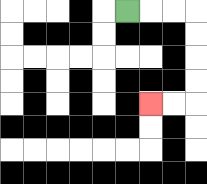{'start': '[5, 0]', 'end': '[6, 4]', 'path_directions': 'R,R,R,D,D,D,D,L,L', 'path_coordinates': '[[5, 0], [6, 0], [7, 0], [8, 0], [8, 1], [8, 2], [8, 3], [8, 4], [7, 4], [6, 4]]'}